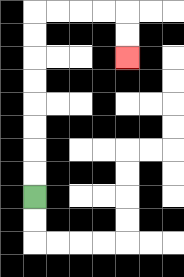{'start': '[1, 8]', 'end': '[5, 2]', 'path_directions': 'U,U,U,U,U,U,U,U,R,R,R,R,D,D', 'path_coordinates': '[[1, 8], [1, 7], [1, 6], [1, 5], [1, 4], [1, 3], [1, 2], [1, 1], [1, 0], [2, 0], [3, 0], [4, 0], [5, 0], [5, 1], [5, 2]]'}